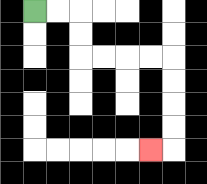{'start': '[1, 0]', 'end': '[6, 6]', 'path_directions': 'R,R,D,D,R,R,R,R,D,D,D,D,L', 'path_coordinates': '[[1, 0], [2, 0], [3, 0], [3, 1], [3, 2], [4, 2], [5, 2], [6, 2], [7, 2], [7, 3], [7, 4], [7, 5], [7, 6], [6, 6]]'}